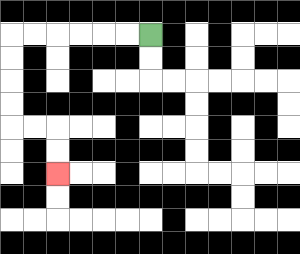{'start': '[6, 1]', 'end': '[2, 7]', 'path_directions': 'L,L,L,L,L,L,D,D,D,D,R,R,D,D', 'path_coordinates': '[[6, 1], [5, 1], [4, 1], [3, 1], [2, 1], [1, 1], [0, 1], [0, 2], [0, 3], [0, 4], [0, 5], [1, 5], [2, 5], [2, 6], [2, 7]]'}